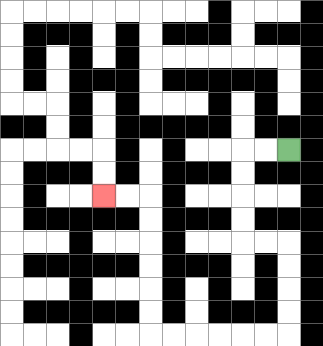{'start': '[12, 6]', 'end': '[4, 8]', 'path_directions': 'L,L,D,D,D,D,R,R,D,D,D,D,L,L,L,L,L,L,U,U,U,U,U,U,L,L', 'path_coordinates': '[[12, 6], [11, 6], [10, 6], [10, 7], [10, 8], [10, 9], [10, 10], [11, 10], [12, 10], [12, 11], [12, 12], [12, 13], [12, 14], [11, 14], [10, 14], [9, 14], [8, 14], [7, 14], [6, 14], [6, 13], [6, 12], [6, 11], [6, 10], [6, 9], [6, 8], [5, 8], [4, 8]]'}